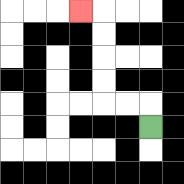{'start': '[6, 5]', 'end': '[3, 0]', 'path_directions': 'U,L,L,U,U,U,U,L', 'path_coordinates': '[[6, 5], [6, 4], [5, 4], [4, 4], [4, 3], [4, 2], [4, 1], [4, 0], [3, 0]]'}